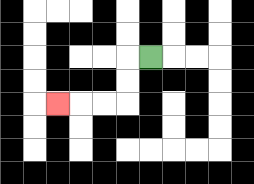{'start': '[6, 2]', 'end': '[2, 4]', 'path_directions': 'L,D,D,L,L,L', 'path_coordinates': '[[6, 2], [5, 2], [5, 3], [5, 4], [4, 4], [3, 4], [2, 4]]'}